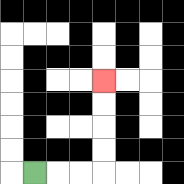{'start': '[1, 7]', 'end': '[4, 3]', 'path_directions': 'R,R,R,U,U,U,U', 'path_coordinates': '[[1, 7], [2, 7], [3, 7], [4, 7], [4, 6], [4, 5], [4, 4], [4, 3]]'}